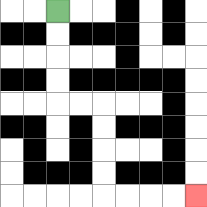{'start': '[2, 0]', 'end': '[8, 8]', 'path_directions': 'D,D,D,D,R,R,D,D,D,D,R,R,R,R', 'path_coordinates': '[[2, 0], [2, 1], [2, 2], [2, 3], [2, 4], [3, 4], [4, 4], [4, 5], [4, 6], [4, 7], [4, 8], [5, 8], [6, 8], [7, 8], [8, 8]]'}